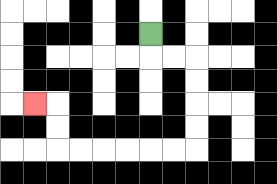{'start': '[6, 1]', 'end': '[1, 4]', 'path_directions': 'D,R,R,D,D,D,D,L,L,L,L,L,L,U,U,L', 'path_coordinates': '[[6, 1], [6, 2], [7, 2], [8, 2], [8, 3], [8, 4], [8, 5], [8, 6], [7, 6], [6, 6], [5, 6], [4, 6], [3, 6], [2, 6], [2, 5], [2, 4], [1, 4]]'}